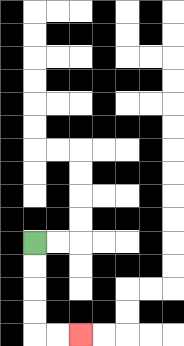{'start': '[1, 10]', 'end': '[3, 14]', 'path_directions': 'D,D,D,D,R,R', 'path_coordinates': '[[1, 10], [1, 11], [1, 12], [1, 13], [1, 14], [2, 14], [3, 14]]'}